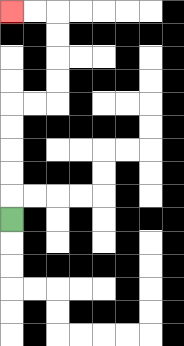{'start': '[0, 9]', 'end': '[0, 0]', 'path_directions': 'U,U,U,U,U,R,R,U,U,U,U,L,L', 'path_coordinates': '[[0, 9], [0, 8], [0, 7], [0, 6], [0, 5], [0, 4], [1, 4], [2, 4], [2, 3], [2, 2], [2, 1], [2, 0], [1, 0], [0, 0]]'}